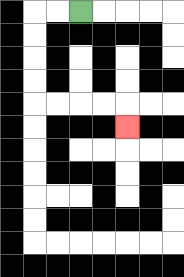{'start': '[3, 0]', 'end': '[5, 5]', 'path_directions': 'L,L,D,D,D,D,R,R,R,R,D', 'path_coordinates': '[[3, 0], [2, 0], [1, 0], [1, 1], [1, 2], [1, 3], [1, 4], [2, 4], [3, 4], [4, 4], [5, 4], [5, 5]]'}